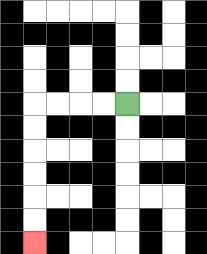{'start': '[5, 4]', 'end': '[1, 10]', 'path_directions': 'L,L,L,L,D,D,D,D,D,D', 'path_coordinates': '[[5, 4], [4, 4], [3, 4], [2, 4], [1, 4], [1, 5], [1, 6], [1, 7], [1, 8], [1, 9], [1, 10]]'}